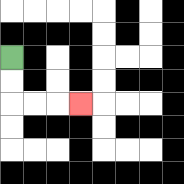{'start': '[0, 2]', 'end': '[3, 4]', 'path_directions': 'D,D,R,R,R', 'path_coordinates': '[[0, 2], [0, 3], [0, 4], [1, 4], [2, 4], [3, 4]]'}